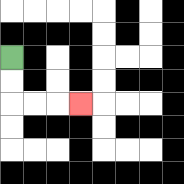{'start': '[0, 2]', 'end': '[3, 4]', 'path_directions': 'D,D,R,R,R', 'path_coordinates': '[[0, 2], [0, 3], [0, 4], [1, 4], [2, 4], [3, 4]]'}